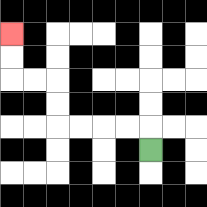{'start': '[6, 6]', 'end': '[0, 1]', 'path_directions': 'U,L,L,L,L,U,U,L,L,U,U', 'path_coordinates': '[[6, 6], [6, 5], [5, 5], [4, 5], [3, 5], [2, 5], [2, 4], [2, 3], [1, 3], [0, 3], [0, 2], [0, 1]]'}